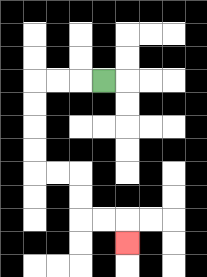{'start': '[4, 3]', 'end': '[5, 10]', 'path_directions': 'L,L,L,D,D,D,D,R,R,D,D,R,R,D', 'path_coordinates': '[[4, 3], [3, 3], [2, 3], [1, 3], [1, 4], [1, 5], [1, 6], [1, 7], [2, 7], [3, 7], [3, 8], [3, 9], [4, 9], [5, 9], [5, 10]]'}